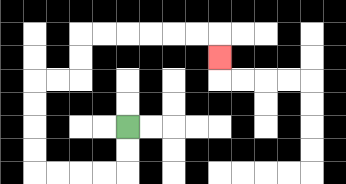{'start': '[5, 5]', 'end': '[9, 2]', 'path_directions': 'D,D,L,L,L,L,U,U,U,U,R,R,U,U,R,R,R,R,R,R,D', 'path_coordinates': '[[5, 5], [5, 6], [5, 7], [4, 7], [3, 7], [2, 7], [1, 7], [1, 6], [1, 5], [1, 4], [1, 3], [2, 3], [3, 3], [3, 2], [3, 1], [4, 1], [5, 1], [6, 1], [7, 1], [8, 1], [9, 1], [9, 2]]'}